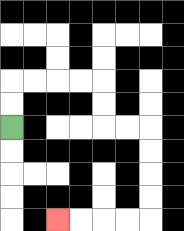{'start': '[0, 5]', 'end': '[2, 9]', 'path_directions': 'U,U,R,R,R,R,D,D,R,R,D,D,D,D,L,L,L,L', 'path_coordinates': '[[0, 5], [0, 4], [0, 3], [1, 3], [2, 3], [3, 3], [4, 3], [4, 4], [4, 5], [5, 5], [6, 5], [6, 6], [6, 7], [6, 8], [6, 9], [5, 9], [4, 9], [3, 9], [2, 9]]'}